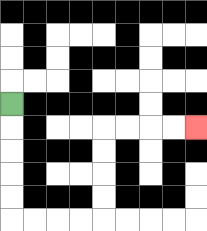{'start': '[0, 4]', 'end': '[8, 5]', 'path_directions': 'D,D,D,D,D,R,R,R,R,U,U,U,U,R,R,R,R', 'path_coordinates': '[[0, 4], [0, 5], [0, 6], [0, 7], [0, 8], [0, 9], [1, 9], [2, 9], [3, 9], [4, 9], [4, 8], [4, 7], [4, 6], [4, 5], [5, 5], [6, 5], [7, 5], [8, 5]]'}